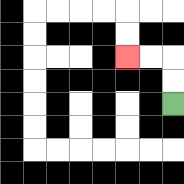{'start': '[7, 4]', 'end': '[5, 2]', 'path_directions': 'U,U,L,L', 'path_coordinates': '[[7, 4], [7, 3], [7, 2], [6, 2], [5, 2]]'}